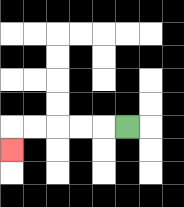{'start': '[5, 5]', 'end': '[0, 6]', 'path_directions': 'L,L,L,L,L,D', 'path_coordinates': '[[5, 5], [4, 5], [3, 5], [2, 5], [1, 5], [0, 5], [0, 6]]'}